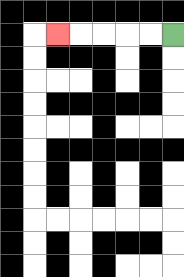{'start': '[7, 1]', 'end': '[2, 1]', 'path_directions': 'L,L,L,L,L', 'path_coordinates': '[[7, 1], [6, 1], [5, 1], [4, 1], [3, 1], [2, 1]]'}